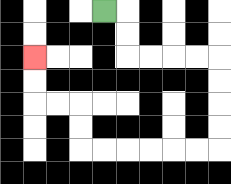{'start': '[4, 0]', 'end': '[1, 2]', 'path_directions': 'R,D,D,R,R,R,R,D,D,D,D,L,L,L,L,L,L,U,U,L,L,U,U', 'path_coordinates': '[[4, 0], [5, 0], [5, 1], [5, 2], [6, 2], [7, 2], [8, 2], [9, 2], [9, 3], [9, 4], [9, 5], [9, 6], [8, 6], [7, 6], [6, 6], [5, 6], [4, 6], [3, 6], [3, 5], [3, 4], [2, 4], [1, 4], [1, 3], [1, 2]]'}